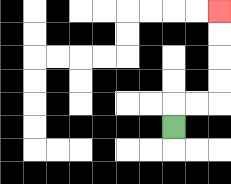{'start': '[7, 5]', 'end': '[9, 0]', 'path_directions': 'U,R,R,U,U,U,U', 'path_coordinates': '[[7, 5], [7, 4], [8, 4], [9, 4], [9, 3], [9, 2], [9, 1], [9, 0]]'}